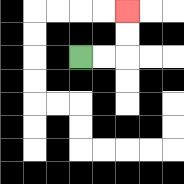{'start': '[3, 2]', 'end': '[5, 0]', 'path_directions': 'R,R,U,U', 'path_coordinates': '[[3, 2], [4, 2], [5, 2], [5, 1], [5, 0]]'}